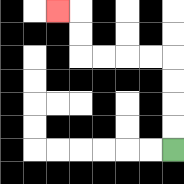{'start': '[7, 6]', 'end': '[2, 0]', 'path_directions': 'U,U,U,U,L,L,L,L,U,U,L', 'path_coordinates': '[[7, 6], [7, 5], [7, 4], [7, 3], [7, 2], [6, 2], [5, 2], [4, 2], [3, 2], [3, 1], [3, 0], [2, 0]]'}